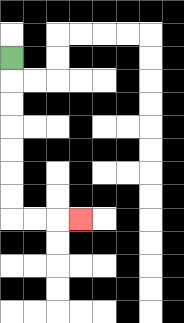{'start': '[0, 2]', 'end': '[3, 9]', 'path_directions': 'D,D,D,D,D,D,D,R,R,R', 'path_coordinates': '[[0, 2], [0, 3], [0, 4], [0, 5], [0, 6], [0, 7], [0, 8], [0, 9], [1, 9], [2, 9], [3, 9]]'}